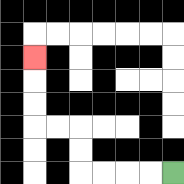{'start': '[7, 7]', 'end': '[1, 2]', 'path_directions': 'L,L,L,L,U,U,L,L,U,U,U', 'path_coordinates': '[[7, 7], [6, 7], [5, 7], [4, 7], [3, 7], [3, 6], [3, 5], [2, 5], [1, 5], [1, 4], [1, 3], [1, 2]]'}